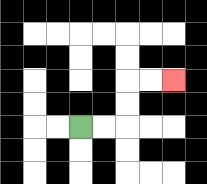{'start': '[3, 5]', 'end': '[7, 3]', 'path_directions': 'R,R,U,U,R,R', 'path_coordinates': '[[3, 5], [4, 5], [5, 5], [5, 4], [5, 3], [6, 3], [7, 3]]'}